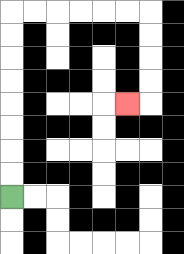{'start': '[0, 8]', 'end': '[5, 4]', 'path_directions': 'U,U,U,U,U,U,U,U,R,R,R,R,R,R,D,D,D,D,L', 'path_coordinates': '[[0, 8], [0, 7], [0, 6], [0, 5], [0, 4], [0, 3], [0, 2], [0, 1], [0, 0], [1, 0], [2, 0], [3, 0], [4, 0], [5, 0], [6, 0], [6, 1], [6, 2], [6, 3], [6, 4], [5, 4]]'}